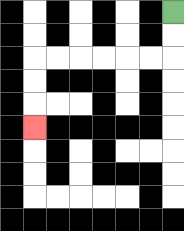{'start': '[7, 0]', 'end': '[1, 5]', 'path_directions': 'D,D,L,L,L,L,L,L,D,D,D', 'path_coordinates': '[[7, 0], [7, 1], [7, 2], [6, 2], [5, 2], [4, 2], [3, 2], [2, 2], [1, 2], [1, 3], [1, 4], [1, 5]]'}